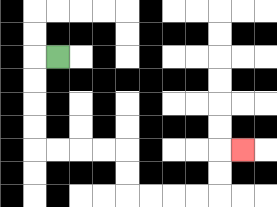{'start': '[2, 2]', 'end': '[10, 6]', 'path_directions': 'L,D,D,D,D,R,R,R,R,D,D,R,R,R,R,U,U,R', 'path_coordinates': '[[2, 2], [1, 2], [1, 3], [1, 4], [1, 5], [1, 6], [2, 6], [3, 6], [4, 6], [5, 6], [5, 7], [5, 8], [6, 8], [7, 8], [8, 8], [9, 8], [9, 7], [9, 6], [10, 6]]'}